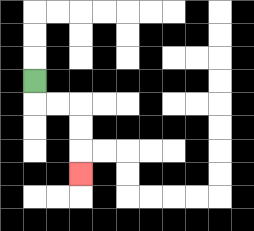{'start': '[1, 3]', 'end': '[3, 7]', 'path_directions': 'D,R,R,D,D,D', 'path_coordinates': '[[1, 3], [1, 4], [2, 4], [3, 4], [3, 5], [3, 6], [3, 7]]'}